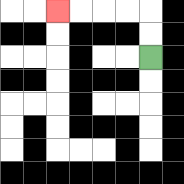{'start': '[6, 2]', 'end': '[2, 0]', 'path_directions': 'U,U,L,L,L,L', 'path_coordinates': '[[6, 2], [6, 1], [6, 0], [5, 0], [4, 0], [3, 0], [2, 0]]'}